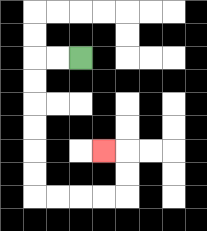{'start': '[3, 2]', 'end': '[4, 6]', 'path_directions': 'L,L,D,D,D,D,D,D,R,R,R,R,U,U,L', 'path_coordinates': '[[3, 2], [2, 2], [1, 2], [1, 3], [1, 4], [1, 5], [1, 6], [1, 7], [1, 8], [2, 8], [3, 8], [4, 8], [5, 8], [5, 7], [5, 6], [4, 6]]'}